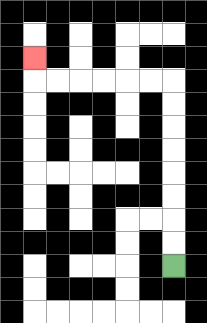{'start': '[7, 11]', 'end': '[1, 2]', 'path_directions': 'U,U,U,U,U,U,U,U,L,L,L,L,L,L,U', 'path_coordinates': '[[7, 11], [7, 10], [7, 9], [7, 8], [7, 7], [7, 6], [7, 5], [7, 4], [7, 3], [6, 3], [5, 3], [4, 3], [3, 3], [2, 3], [1, 3], [1, 2]]'}